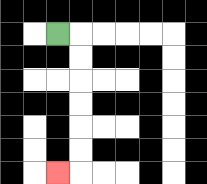{'start': '[2, 1]', 'end': '[2, 7]', 'path_directions': 'R,D,D,D,D,D,D,L', 'path_coordinates': '[[2, 1], [3, 1], [3, 2], [3, 3], [3, 4], [3, 5], [3, 6], [3, 7], [2, 7]]'}